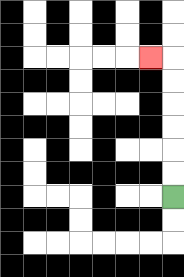{'start': '[7, 8]', 'end': '[6, 2]', 'path_directions': 'U,U,U,U,U,U,L', 'path_coordinates': '[[7, 8], [7, 7], [7, 6], [7, 5], [7, 4], [7, 3], [7, 2], [6, 2]]'}